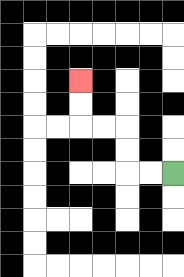{'start': '[7, 7]', 'end': '[3, 3]', 'path_directions': 'L,L,U,U,L,L,U,U', 'path_coordinates': '[[7, 7], [6, 7], [5, 7], [5, 6], [5, 5], [4, 5], [3, 5], [3, 4], [3, 3]]'}